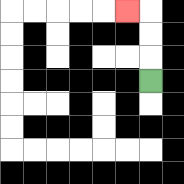{'start': '[6, 3]', 'end': '[5, 0]', 'path_directions': 'U,U,U,L', 'path_coordinates': '[[6, 3], [6, 2], [6, 1], [6, 0], [5, 0]]'}